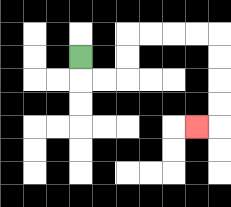{'start': '[3, 2]', 'end': '[8, 5]', 'path_directions': 'D,R,R,U,U,R,R,R,R,D,D,D,D,L', 'path_coordinates': '[[3, 2], [3, 3], [4, 3], [5, 3], [5, 2], [5, 1], [6, 1], [7, 1], [8, 1], [9, 1], [9, 2], [9, 3], [9, 4], [9, 5], [8, 5]]'}